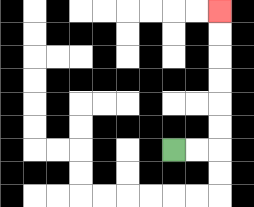{'start': '[7, 6]', 'end': '[9, 0]', 'path_directions': 'R,R,U,U,U,U,U,U', 'path_coordinates': '[[7, 6], [8, 6], [9, 6], [9, 5], [9, 4], [9, 3], [9, 2], [9, 1], [9, 0]]'}